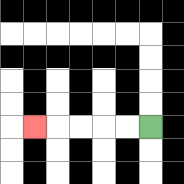{'start': '[6, 5]', 'end': '[1, 5]', 'path_directions': 'L,L,L,L,L', 'path_coordinates': '[[6, 5], [5, 5], [4, 5], [3, 5], [2, 5], [1, 5]]'}